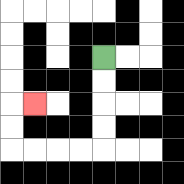{'start': '[4, 2]', 'end': '[1, 4]', 'path_directions': 'D,D,D,D,L,L,L,L,U,U,R', 'path_coordinates': '[[4, 2], [4, 3], [4, 4], [4, 5], [4, 6], [3, 6], [2, 6], [1, 6], [0, 6], [0, 5], [0, 4], [1, 4]]'}